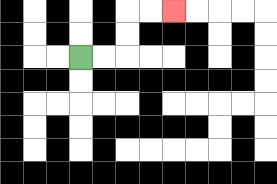{'start': '[3, 2]', 'end': '[7, 0]', 'path_directions': 'R,R,U,U,R,R', 'path_coordinates': '[[3, 2], [4, 2], [5, 2], [5, 1], [5, 0], [6, 0], [7, 0]]'}